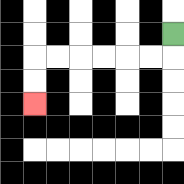{'start': '[7, 1]', 'end': '[1, 4]', 'path_directions': 'D,L,L,L,L,L,L,D,D', 'path_coordinates': '[[7, 1], [7, 2], [6, 2], [5, 2], [4, 2], [3, 2], [2, 2], [1, 2], [1, 3], [1, 4]]'}